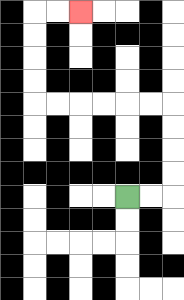{'start': '[5, 8]', 'end': '[3, 0]', 'path_directions': 'R,R,U,U,U,U,L,L,L,L,L,L,U,U,U,U,R,R', 'path_coordinates': '[[5, 8], [6, 8], [7, 8], [7, 7], [7, 6], [7, 5], [7, 4], [6, 4], [5, 4], [4, 4], [3, 4], [2, 4], [1, 4], [1, 3], [1, 2], [1, 1], [1, 0], [2, 0], [3, 0]]'}